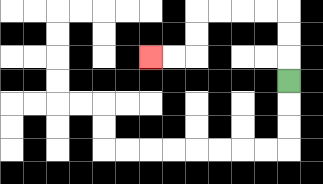{'start': '[12, 3]', 'end': '[6, 2]', 'path_directions': 'U,U,U,L,L,L,L,D,D,L,L', 'path_coordinates': '[[12, 3], [12, 2], [12, 1], [12, 0], [11, 0], [10, 0], [9, 0], [8, 0], [8, 1], [8, 2], [7, 2], [6, 2]]'}